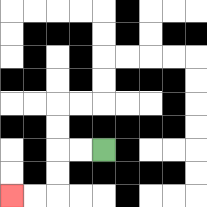{'start': '[4, 6]', 'end': '[0, 8]', 'path_directions': 'L,L,D,D,L,L', 'path_coordinates': '[[4, 6], [3, 6], [2, 6], [2, 7], [2, 8], [1, 8], [0, 8]]'}